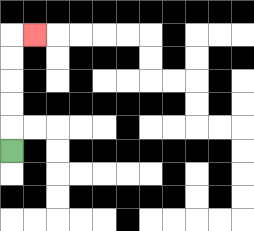{'start': '[0, 6]', 'end': '[1, 1]', 'path_directions': 'U,U,U,U,U,R', 'path_coordinates': '[[0, 6], [0, 5], [0, 4], [0, 3], [0, 2], [0, 1], [1, 1]]'}